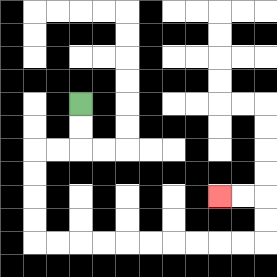{'start': '[3, 4]', 'end': '[9, 8]', 'path_directions': 'D,D,L,L,D,D,D,D,R,R,R,R,R,R,R,R,R,R,U,U,L,L', 'path_coordinates': '[[3, 4], [3, 5], [3, 6], [2, 6], [1, 6], [1, 7], [1, 8], [1, 9], [1, 10], [2, 10], [3, 10], [4, 10], [5, 10], [6, 10], [7, 10], [8, 10], [9, 10], [10, 10], [11, 10], [11, 9], [11, 8], [10, 8], [9, 8]]'}